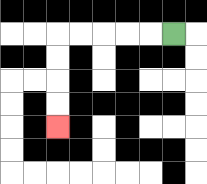{'start': '[7, 1]', 'end': '[2, 5]', 'path_directions': 'L,L,L,L,L,D,D,D,D', 'path_coordinates': '[[7, 1], [6, 1], [5, 1], [4, 1], [3, 1], [2, 1], [2, 2], [2, 3], [2, 4], [2, 5]]'}